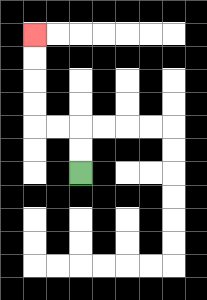{'start': '[3, 7]', 'end': '[1, 1]', 'path_directions': 'U,U,L,L,U,U,U,U', 'path_coordinates': '[[3, 7], [3, 6], [3, 5], [2, 5], [1, 5], [1, 4], [1, 3], [1, 2], [1, 1]]'}